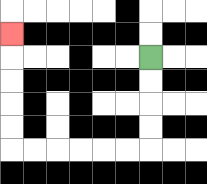{'start': '[6, 2]', 'end': '[0, 1]', 'path_directions': 'D,D,D,D,L,L,L,L,L,L,U,U,U,U,U', 'path_coordinates': '[[6, 2], [6, 3], [6, 4], [6, 5], [6, 6], [5, 6], [4, 6], [3, 6], [2, 6], [1, 6], [0, 6], [0, 5], [0, 4], [0, 3], [0, 2], [0, 1]]'}